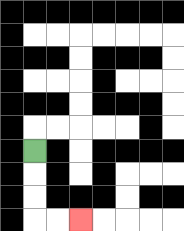{'start': '[1, 6]', 'end': '[3, 9]', 'path_directions': 'D,D,D,R,R', 'path_coordinates': '[[1, 6], [1, 7], [1, 8], [1, 9], [2, 9], [3, 9]]'}